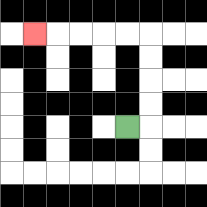{'start': '[5, 5]', 'end': '[1, 1]', 'path_directions': 'R,U,U,U,U,L,L,L,L,L', 'path_coordinates': '[[5, 5], [6, 5], [6, 4], [6, 3], [6, 2], [6, 1], [5, 1], [4, 1], [3, 1], [2, 1], [1, 1]]'}